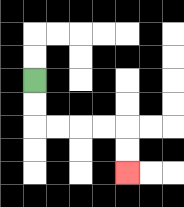{'start': '[1, 3]', 'end': '[5, 7]', 'path_directions': 'D,D,R,R,R,R,D,D', 'path_coordinates': '[[1, 3], [1, 4], [1, 5], [2, 5], [3, 5], [4, 5], [5, 5], [5, 6], [5, 7]]'}